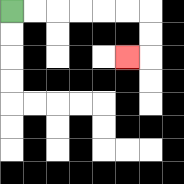{'start': '[0, 0]', 'end': '[5, 2]', 'path_directions': 'R,R,R,R,R,R,D,D,L', 'path_coordinates': '[[0, 0], [1, 0], [2, 0], [3, 0], [4, 0], [5, 0], [6, 0], [6, 1], [6, 2], [5, 2]]'}